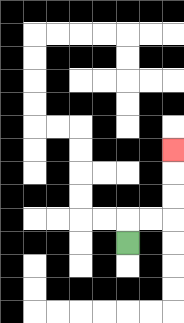{'start': '[5, 10]', 'end': '[7, 6]', 'path_directions': 'U,R,R,U,U,U', 'path_coordinates': '[[5, 10], [5, 9], [6, 9], [7, 9], [7, 8], [7, 7], [7, 6]]'}